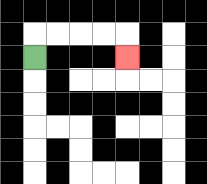{'start': '[1, 2]', 'end': '[5, 2]', 'path_directions': 'U,R,R,R,R,D', 'path_coordinates': '[[1, 2], [1, 1], [2, 1], [3, 1], [4, 1], [5, 1], [5, 2]]'}